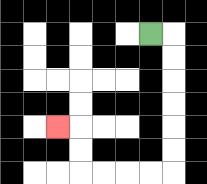{'start': '[6, 1]', 'end': '[2, 5]', 'path_directions': 'R,D,D,D,D,D,D,L,L,L,L,U,U,L', 'path_coordinates': '[[6, 1], [7, 1], [7, 2], [7, 3], [7, 4], [7, 5], [7, 6], [7, 7], [6, 7], [5, 7], [4, 7], [3, 7], [3, 6], [3, 5], [2, 5]]'}